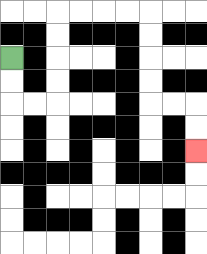{'start': '[0, 2]', 'end': '[8, 6]', 'path_directions': 'D,D,R,R,U,U,U,U,R,R,R,R,D,D,D,D,R,R,D,D', 'path_coordinates': '[[0, 2], [0, 3], [0, 4], [1, 4], [2, 4], [2, 3], [2, 2], [2, 1], [2, 0], [3, 0], [4, 0], [5, 0], [6, 0], [6, 1], [6, 2], [6, 3], [6, 4], [7, 4], [8, 4], [8, 5], [8, 6]]'}